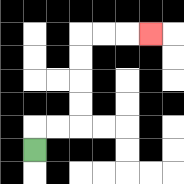{'start': '[1, 6]', 'end': '[6, 1]', 'path_directions': 'U,R,R,U,U,U,U,R,R,R', 'path_coordinates': '[[1, 6], [1, 5], [2, 5], [3, 5], [3, 4], [3, 3], [3, 2], [3, 1], [4, 1], [5, 1], [6, 1]]'}